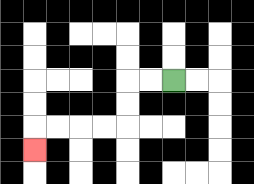{'start': '[7, 3]', 'end': '[1, 6]', 'path_directions': 'L,L,D,D,L,L,L,L,D', 'path_coordinates': '[[7, 3], [6, 3], [5, 3], [5, 4], [5, 5], [4, 5], [3, 5], [2, 5], [1, 5], [1, 6]]'}